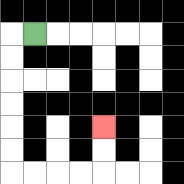{'start': '[1, 1]', 'end': '[4, 5]', 'path_directions': 'L,D,D,D,D,D,D,R,R,R,R,U,U', 'path_coordinates': '[[1, 1], [0, 1], [0, 2], [0, 3], [0, 4], [0, 5], [0, 6], [0, 7], [1, 7], [2, 7], [3, 7], [4, 7], [4, 6], [4, 5]]'}